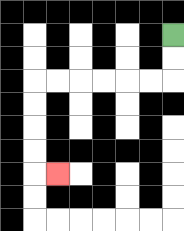{'start': '[7, 1]', 'end': '[2, 7]', 'path_directions': 'D,D,L,L,L,L,L,L,D,D,D,D,R', 'path_coordinates': '[[7, 1], [7, 2], [7, 3], [6, 3], [5, 3], [4, 3], [3, 3], [2, 3], [1, 3], [1, 4], [1, 5], [1, 6], [1, 7], [2, 7]]'}